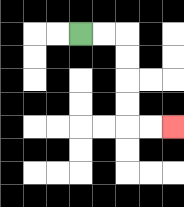{'start': '[3, 1]', 'end': '[7, 5]', 'path_directions': 'R,R,D,D,D,D,R,R', 'path_coordinates': '[[3, 1], [4, 1], [5, 1], [5, 2], [5, 3], [5, 4], [5, 5], [6, 5], [7, 5]]'}